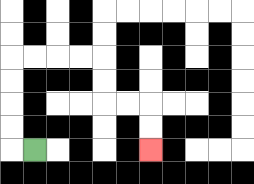{'start': '[1, 6]', 'end': '[6, 6]', 'path_directions': 'L,U,U,U,U,R,R,R,R,D,D,R,R,D,D', 'path_coordinates': '[[1, 6], [0, 6], [0, 5], [0, 4], [0, 3], [0, 2], [1, 2], [2, 2], [3, 2], [4, 2], [4, 3], [4, 4], [5, 4], [6, 4], [6, 5], [6, 6]]'}